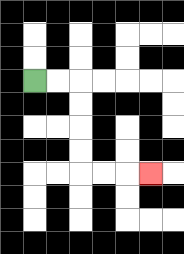{'start': '[1, 3]', 'end': '[6, 7]', 'path_directions': 'R,R,D,D,D,D,R,R,R', 'path_coordinates': '[[1, 3], [2, 3], [3, 3], [3, 4], [3, 5], [3, 6], [3, 7], [4, 7], [5, 7], [6, 7]]'}